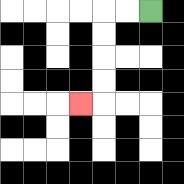{'start': '[6, 0]', 'end': '[3, 4]', 'path_directions': 'L,L,D,D,D,D,L', 'path_coordinates': '[[6, 0], [5, 0], [4, 0], [4, 1], [4, 2], [4, 3], [4, 4], [3, 4]]'}